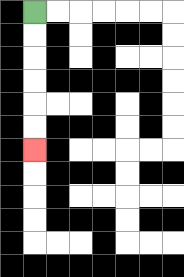{'start': '[1, 0]', 'end': '[1, 6]', 'path_directions': 'D,D,D,D,D,D', 'path_coordinates': '[[1, 0], [1, 1], [1, 2], [1, 3], [1, 4], [1, 5], [1, 6]]'}